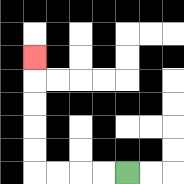{'start': '[5, 7]', 'end': '[1, 2]', 'path_directions': 'L,L,L,L,U,U,U,U,U', 'path_coordinates': '[[5, 7], [4, 7], [3, 7], [2, 7], [1, 7], [1, 6], [1, 5], [1, 4], [1, 3], [1, 2]]'}